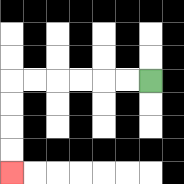{'start': '[6, 3]', 'end': '[0, 7]', 'path_directions': 'L,L,L,L,L,L,D,D,D,D', 'path_coordinates': '[[6, 3], [5, 3], [4, 3], [3, 3], [2, 3], [1, 3], [0, 3], [0, 4], [0, 5], [0, 6], [0, 7]]'}